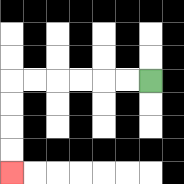{'start': '[6, 3]', 'end': '[0, 7]', 'path_directions': 'L,L,L,L,L,L,D,D,D,D', 'path_coordinates': '[[6, 3], [5, 3], [4, 3], [3, 3], [2, 3], [1, 3], [0, 3], [0, 4], [0, 5], [0, 6], [0, 7]]'}